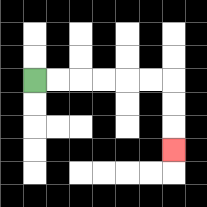{'start': '[1, 3]', 'end': '[7, 6]', 'path_directions': 'R,R,R,R,R,R,D,D,D', 'path_coordinates': '[[1, 3], [2, 3], [3, 3], [4, 3], [5, 3], [6, 3], [7, 3], [7, 4], [7, 5], [7, 6]]'}